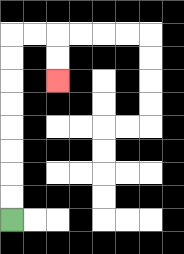{'start': '[0, 9]', 'end': '[2, 3]', 'path_directions': 'U,U,U,U,U,U,U,U,R,R,D,D', 'path_coordinates': '[[0, 9], [0, 8], [0, 7], [0, 6], [0, 5], [0, 4], [0, 3], [0, 2], [0, 1], [1, 1], [2, 1], [2, 2], [2, 3]]'}